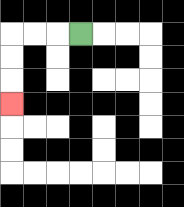{'start': '[3, 1]', 'end': '[0, 4]', 'path_directions': 'L,L,L,D,D,D', 'path_coordinates': '[[3, 1], [2, 1], [1, 1], [0, 1], [0, 2], [0, 3], [0, 4]]'}